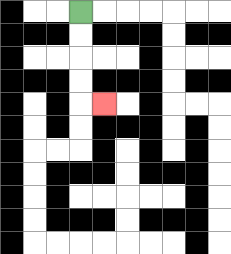{'start': '[3, 0]', 'end': '[4, 4]', 'path_directions': 'D,D,D,D,R', 'path_coordinates': '[[3, 0], [3, 1], [3, 2], [3, 3], [3, 4], [4, 4]]'}